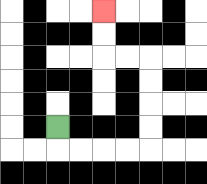{'start': '[2, 5]', 'end': '[4, 0]', 'path_directions': 'D,R,R,R,R,U,U,U,U,L,L,U,U', 'path_coordinates': '[[2, 5], [2, 6], [3, 6], [4, 6], [5, 6], [6, 6], [6, 5], [6, 4], [6, 3], [6, 2], [5, 2], [4, 2], [4, 1], [4, 0]]'}